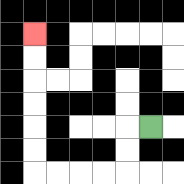{'start': '[6, 5]', 'end': '[1, 1]', 'path_directions': 'L,D,D,L,L,L,L,U,U,U,U,U,U', 'path_coordinates': '[[6, 5], [5, 5], [5, 6], [5, 7], [4, 7], [3, 7], [2, 7], [1, 7], [1, 6], [1, 5], [1, 4], [1, 3], [1, 2], [1, 1]]'}